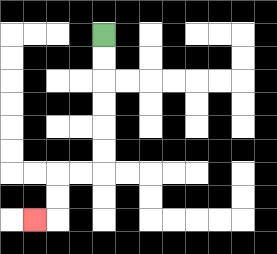{'start': '[4, 1]', 'end': '[1, 9]', 'path_directions': 'D,D,D,D,D,D,L,L,D,D,L', 'path_coordinates': '[[4, 1], [4, 2], [4, 3], [4, 4], [4, 5], [4, 6], [4, 7], [3, 7], [2, 7], [2, 8], [2, 9], [1, 9]]'}